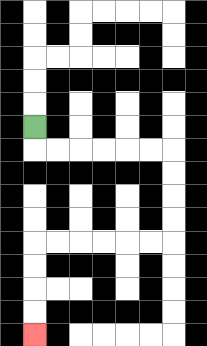{'start': '[1, 5]', 'end': '[1, 14]', 'path_directions': 'D,R,R,R,R,R,R,D,D,D,D,L,L,L,L,L,L,D,D,D,D', 'path_coordinates': '[[1, 5], [1, 6], [2, 6], [3, 6], [4, 6], [5, 6], [6, 6], [7, 6], [7, 7], [7, 8], [7, 9], [7, 10], [6, 10], [5, 10], [4, 10], [3, 10], [2, 10], [1, 10], [1, 11], [1, 12], [1, 13], [1, 14]]'}